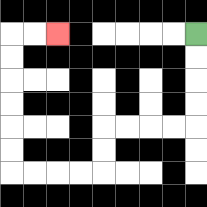{'start': '[8, 1]', 'end': '[2, 1]', 'path_directions': 'D,D,D,D,L,L,L,L,D,D,L,L,L,L,U,U,U,U,U,U,R,R', 'path_coordinates': '[[8, 1], [8, 2], [8, 3], [8, 4], [8, 5], [7, 5], [6, 5], [5, 5], [4, 5], [4, 6], [4, 7], [3, 7], [2, 7], [1, 7], [0, 7], [0, 6], [0, 5], [0, 4], [0, 3], [0, 2], [0, 1], [1, 1], [2, 1]]'}